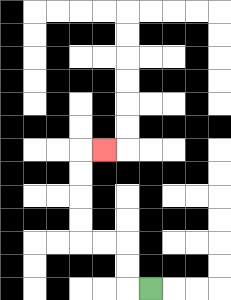{'start': '[6, 12]', 'end': '[4, 6]', 'path_directions': 'L,U,U,L,L,U,U,U,U,R', 'path_coordinates': '[[6, 12], [5, 12], [5, 11], [5, 10], [4, 10], [3, 10], [3, 9], [3, 8], [3, 7], [3, 6], [4, 6]]'}